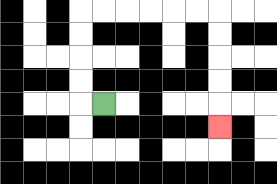{'start': '[4, 4]', 'end': '[9, 5]', 'path_directions': 'L,U,U,U,U,R,R,R,R,R,R,D,D,D,D,D', 'path_coordinates': '[[4, 4], [3, 4], [3, 3], [3, 2], [3, 1], [3, 0], [4, 0], [5, 0], [6, 0], [7, 0], [8, 0], [9, 0], [9, 1], [9, 2], [9, 3], [9, 4], [9, 5]]'}